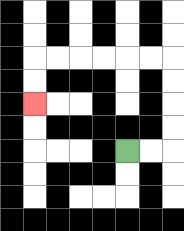{'start': '[5, 6]', 'end': '[1, 4]', 'path_directions': 'R,R,U,U,U,U,L,L,L,L,L,L,D,D', 'path_coordinates': '[[5, 6], [6, 6], [7, 6], [7, 5], [7, 4], [7, 3], [7, 2], [6, 2], [5, 2], [4, 2], [3, 2], [2, 2], [1, 2], [1, 3], [1, 4]]'}